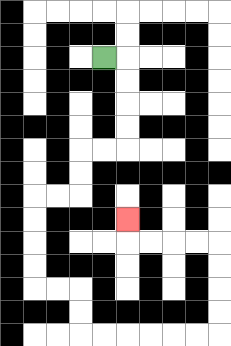{'start': '[4, 2]', 'end': '[5, 9]', 'path_directions': 'R,D,D,D,D,L,L,D,D,L,L,D,D,D,D,R,R,D,D,R,R,R,R,R,R,U,U,U,U,L,L,L,L,U', 'path_coordinates': '[[4, 2], [5, 2], [5, 3], [5, 4], [5, 5], [5, 6], [4, 6], [3, 6], [3, 7], [3, 8], [2, 8], [1, 8], [1, 9], [1, 10], [1, 11], [1, 12], [2, 12], [3, 12], [3, 13], [3, 14], [4, 14], [5, 14], [6, 14], [7, 14], [8, 14], [9, 14], [9, 13], [9, 12], [9, 11], [9, 10], [8, 10], [7, 10], [6, 10], [5, 10], [5, 9]]'}